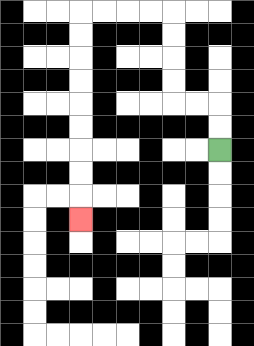{'start': '[9, 6]', 'end': '[3, 9]', 'path_directions': 'U,U,L,L,U,U,U,U,L,L,L,L,D,D,D,D,D,D,D,D,D', 'path_coordinates': '[[9, 6], [9, 5], [9, 4], [8, 4], [7, 4], [7, 3], [7, 2], [7, 1], [7, 0], [6, 0], [5, 0], [4, 0], [3, 0], [3, 1], [3, 2], [3, 3], [3, 4], [3, 5], [3, 6], [3, 7], [3, 8], [3, 9]]'}